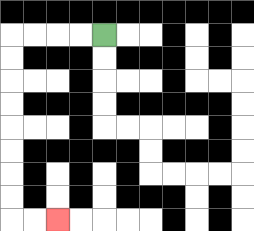{'start': '[4, 1]', 'end': '[2, 9]', 'path_directions': 'L,L,L,L,D,D,D,D,D,D,D,D,R,R', 'path_coordinates': '[[4, 1], [3, 1], [2, 1], [1, 1], [0, 1], [0, 2], [0, 3], [0, 4], [0, 5], [0, 6], [0, 7], [0, 8], [0, 9], [1, 9], [2, 9]]'}